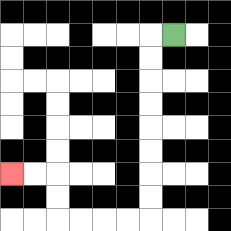{'start': '[7, 1]', 'end': '[0, 7]', 'path_directions': 'L,D,D,D,D,D,D,D,D,L,L,L,L,U,U,L,L', 'path_coordinates': '[[7, 1], [6, 1], [6, 2], [6, 3], [6, 4], [6, 5], [6, 6], [6, 7], [6, 8], [6, 9], [5, 9], [4, 9], [3, 9], [2, 9], [2, 8], [2, 7], [1, 7], [0, 7]]'}